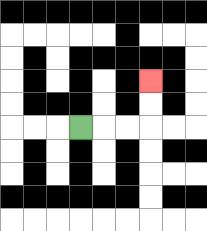{'start': '[3, 5]', 'end': '[6, 3]', 'path_directions': 'R,R,R,U,U', 'path_coordinates': '[[3, 5], [4, 5], [5, 5], [6, 5], [6, 4], [6, 3]]'}